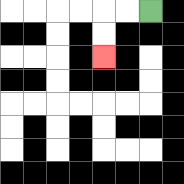{'start': '[6, 0]', 'end': '[4, 2]', 'path_directions': 'L,L,D,D', 'path_coordinates': '[[6, 0], [5, 0], [4, 0], [4, 1], [4, 2]]'}